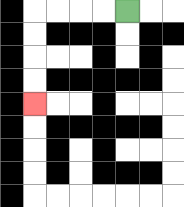{'start': '[5, 0]', 'end': '[1, 4]', 'path_directions': 'L,L,L,L,D,D,D,D', 'path_coordinates': '[[5, 0], [4, 0], [3, 0], [2, 0], [1, 0], [1, 1], [1, 2], [1, 3], [1, 4]]'}